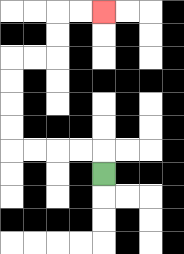{'start': '[4, 7]', 'end': '[4, 0]', 'path_directions': 'U,L,L,L,L,U,U,U,U,R,R,U,U,R,R', 'path_coordinates': '[[4, 7], [4, 6], [3, 6], [2, 6], [1, 6], [0, 6], [0, 5], [0, 4], [0, 3], [0, 2], [1, 2], [2, 2], [2, 1], [2, 0], [3, 0], [4, 0]]'}